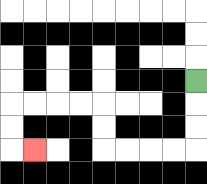{'start': '[8, 3]', 'end': '[1, 6]', 'path_directions': 'D,D,D,L,L,L,L,U,U,L,L,L,L,D,D,R', 'path_coordinates': '[[8, 3], [8, 4], [8, 5], [8, 6], [7, 6], [6, 6], [5, 6], [4, 6], [4, 5], [4, 4], [3, 4], [2, 4], [1, 4], [0, 4], [0, 5], [0, 6], [1, 6]]'}